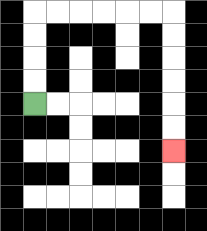{'start': '[1, 4]', 'end': '[7, 6]', 'path_directions': 'U,U,U,U,R,R,R,R,R,R,D,D,D,D,D,D', 'path_coordinates': '[[1, 4], [1, 3], [1, 2], [1, 1], [1, 0], [2, 0], [3, 0], [4, 0], [5, 0], [6, 0], [7, 0], [7, 1], [7, 2], [7, 3], [7, 4], [7, 5], [7, 6]]'}